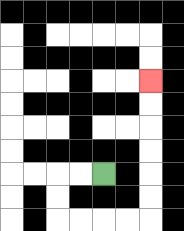{'start': '[4, 7]', 'end': '[6, 3]', 'path_directions': 'L,L,D,D,R,R,R,R,U,U,U,U,U,U', 'path_coordinates': '[[4, 7], [3, 7], [2, 7], [2, 8], [2, 9], [3, 9], [4, 9], [5, 9], [6, 9], [6, 8], [6, 7], [6, 6], [6, 5], [6, 4], [6, 3]]'}